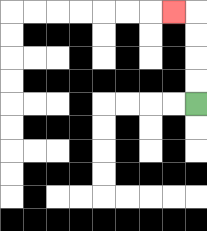{'start': '[8, 4]', 'end': '[7, 0]', 'path_directions': 'U,U,U,U,L', 'path_coordinates': '[[8, 4], [8, 3], [8, 2], [8, 1], [8, 0], [7, 0]]'}